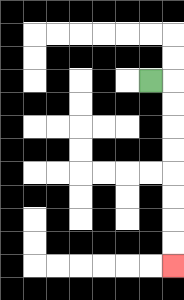{'start': '[6, 3]', 'end': '[7, 11]', 'path_directions': 'R,D,D,D,D,D,D,D,D', 'path_coordinates': '[[6, 3], [7, 3], [7, 4], [7, 5], [7, 6], [7, 7], [7, 8], [7, 9], [7, 10], [7, 11]]'}